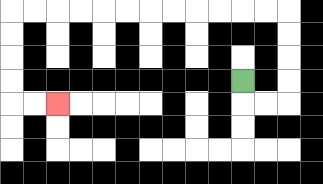{'start': '[10, 3]', 'end': '[2, 4]', 'path_directions': 'D,R,R,U,U,U,U,L,L,L,L,L,L,L,L,L,L,L,L,D,D,D,D,R,R', 'path_coordinates': '[[10, 3], [10, 4], [11, 4], [12, 4], [12, 3], [12, 2], [12, 1], [12, 0], [11, 0], [10, 0], [9, 0], [8, 0], [7, 0], [6, 0], [5, 0], [4, 0], [3, 0], [2, 0], [1, 0], [0, 0], [0, 1], [0, 2], [0, 3], [0, 4], [1, 4], [2, 4]]'}